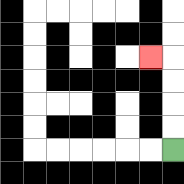{'start': '[7, 6]', 'end': '[6, 2]', 'path_directions': 'U,U,U,U,L', 'path_coordinates': '[[7, 6], [7, 5], [7, 4], [7, 3], [7, 2], [6, 2]]'}